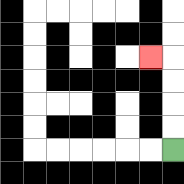{'start': '[7, 6]', 'end': '[6, 2]', 'path_directions': 'U,U,U,U,L', 'path_coordinates': '[[7, 6], [7, 5], [7, 4], [7, 3], [7, 2], [6, 2]]'}